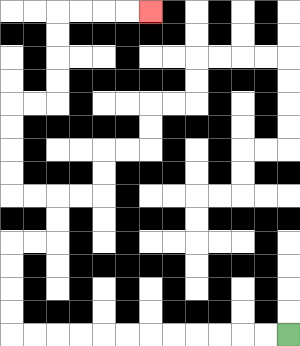{'start': '[12, 14]', 'end': '[6, 0]', 'path_directions': 'L,L,L,L,L,L,L,L,L,L,L,L,U,U,U,U,R,R,U,U,L,L,U,U,U,U,R,R,U,U,U,U,R,R,R,R', 'path_coordinates': '[[12, 14], [11, 14], [10, 14], [9, 14], [8, 14], [7, 14], [6, 14], [5, 14], [4, 14], [3, 14], [2, 14], [1, 14], [0, 14], [0, 13], [0, 12], [0, 11], [0, 10], [1, 10], [2, 10], [2, 9], [2, 8], [1, 8], [0, 8], [0, 7], [0, 6], [0, 5], [0, 4], [1, 4], [2, 4], [2, 3], [2, 2], [2, 1], [2, 0], [3, 0], [4, 0], [5, 0], [6, 0]]'}